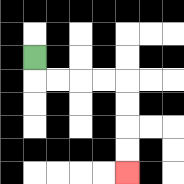{'start': '[1, 2]', 'end': '[5, 7]', 'path_directions': 'D,R,R,R,R,D,D,D,D', 'path_coordinates': '[[1, 2], [1, 3], [2, 3], [3, 3], [4, 3], [5, 3], [5, 4], [5, 5], [5, 6], [5, 7]]'}